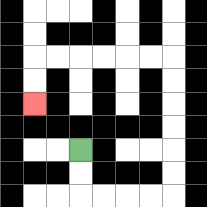{'start': '[3, 6]', 'end': '[1, 4]', 'path_directions': 'D,D,R,R,R,R,U,U,U,U,U,U,L,L,L,L,L,L,D,D', 'path_coordinates': '[[3, 6], [3, 7], [3, 8], [4, 8], [5, 8], [6, 8], [7, 8], [7, 7], [7, 6], [7, 5], [7, 4], [7, 3], [7, 2], [6, 2], [5, 2], [4, 2], [3, 2], [2, 2], [1, 2], [1, 3], [1, 4]]'}